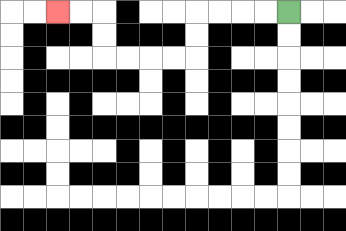{'start': '[12, 0]', 'end': '[2, 0]', 'path_directions': 'L,L,L,L,D,D,L,L,L,L,U,U,L,L', 'path_coordinates': '[[12, 0], [11, 0], [10, 0], [9, 0], [8, 0], [8, 1], [8, 2], [7, 2], [6, 2], [5, 2], [4, 2], [4, 1], [4, 0], [3, 0], [2, 0]]'}